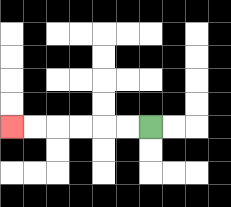{'start': '[6, 5]', 'end': '[0, 5]', 'path_directions': 'L,L,L,L,L,L', 'path_coordinates': '[[6, 5], [5, 5], [4, 5], [3, 5], [2, 5], [1, 5], [0, 5]]'}